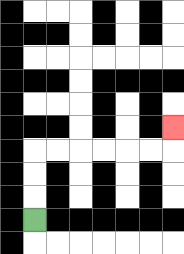{'start': '[1, 9]', 'end': '[7, 5]', 'path_directions': 'U,U,U,R,R,R,R,R,R,U', 'path_coordinates': '[[1, 9], [1, 8], [1, 7], [1, 6], [2, 6], [3, 6], [4, 6], [5, 6], [6, 6], [7, 6], [7, 5]]'}